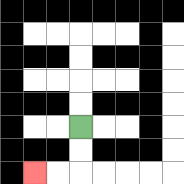{'start': '[3, 5]', 'end': '[1, 7]', 'path_directions': 'D,D,L,L', 'path_coordinates': '[[3, 5], [3, 6], [3, 7], [2, 7], [1, 7]]'}